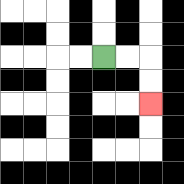{'start': '[4, 2]', 'end': '[6, 4]', 'path_directions': 'R,R,D,D', 'path_coordinates': '[[4, 2], [5, 2], [6, 2], [6, 3], [6, 4]]'}